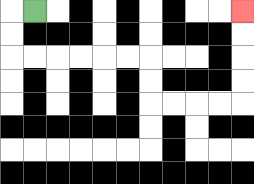{'start': '[1, 0]', 'end': '[10, 0]', 'path_directions': 'L,D,D,R,R,R,R,R,R,D,D,R,R,R,R,U,U,U,U', 'path_coordinates': '[[1, 0], [0, 0], [0, 1], [0, 2], [1, 2], [2, 2], [3, 2], [4, 2], [5, 2], [6, 2], [6, 3], [6, 4], [7, 4], [8, 4], [9, 4], [10, 4], [10, 3], [10, 2], [10, 1], [10, 0]]'}